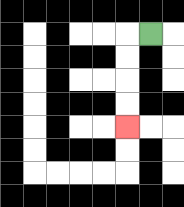{'start': '[6, 1]', 'end': '[5, 5]', 'path_directions': 'L,D,D,D,D', 'path_coordinates': '[[6, 1], [5, 1], [5, 2], [5, 3], [5, 4], [5, 5]]'}